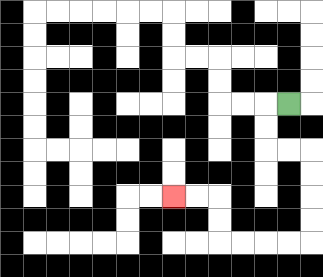{'start': '[12, 4]', 'end': '[7, 8]', 'path_directions': 'L,D,D,R,R,D,D,D,D,L,L,L,L,U,U,L,L', 'path_coordinates': '[[12, 4], [11, 4], [11, 5], [11, 6], [12, 6], [13, 6], [13, 7], [13, 8], [13, 9], [13, 10], [12, 10], [11, 10], [10, 10], [9, 10], [9, 9], [9, 8], [8, 8], [7, 8]]'}